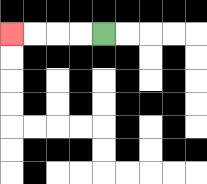{'start': '[4, 1]', 'end': '[0, 1]', 'path_directions': 'L,L,L,L', 'path_coordinates': '[[4, 1], [3, 1], [2, 1], [1, 1], [0, 1]]'}